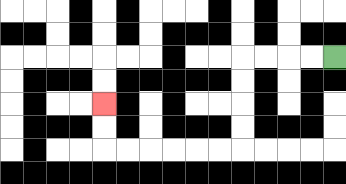{'start': '[14, 2]', 'end': '[4, 4]', 'path_directions': 'L,L,L,L,D,D,D,D,L,L,L,L,L,L,U,U', 'path_coordinates': '[[14, 2], [13, 2], [12, 2], [11, 2], [10, 2], [10, 3], [10, 4], [10, 5], [10, 6], [9, 6], [8, 6], [7, 6], [6, 6], [5, 6], [4, 6], [4, 5], [4, 4]]'}